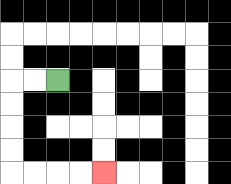{'start': '[2, 3]', 'end': '[4, 7]', 'path_directions': 'L,L,D,D,D,D,R,R,R,R', 'path_coordinates': '[[2, 3], [1, 3], [0, 3], [0, 4], [0, 5], [0, 6], [0, 7], [1, 7], [2, 7], [3, 7], [4, 7]]'}